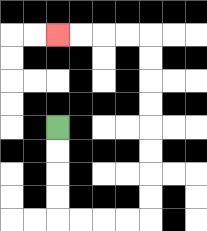{'start': '[2, 5]', 'end': '[2, 1]', 'path_directions': 'D,D,D,D,R,R,R,R,U,U,U,U,U,U,U,U,L,L,L,L', 'path_coordinates': '[[2, 5], [2, 6], [2, 7], [2, 8], [2, 9], [3, 9], [4, 9], [5, 9], [6, 9], [6, 8], [6, 7], [6, 6], [6, 5], [6, 4], [6, 3], [6, 2], [6, 1], [5, 1], [4, 1], [3, 1], [2, 1]]'}